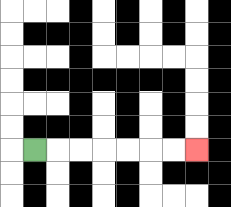{'start': '[1, 6]', 'end': '[8, 6]', 'path_directions': 'R,R,R,R,R,R,R', 'path_coordinates': '[[1, 6], [2, 6], [3, 6], [4, 6], [5, 6], [6, 6], [7, 6], [8, 6]]'}